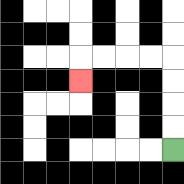{'start': '[7, 6]', 'end': '[3, 3]', 'path_directions': 'U,U,U,U,L,L,L,L,D', 'path_coordinates': '[[7, 6], [7, 5], [7, 4], [7, 3], [7, 2], [6, 2], [5, 2], [4, 2], [3, 2], [3, 3]]'}